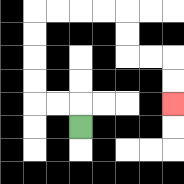{'start': '[3, 5]', 'end': '[7, 4]', 'path_directions': 'U,L,L,U,U,U,U,R,R,R,R,D,D,R,R,D,D', 'path_coordinates': '[[3, 5], [3, 4], [2, 4], [1, 4], [1, 3], [1, 2], [1, 1], [1, 0], [2, 0], [3, 0], [4, 0], [5, 0], [5, 1], [5, 2], [6, 2], [7, 2], [7, 3], [7, 4]]'}